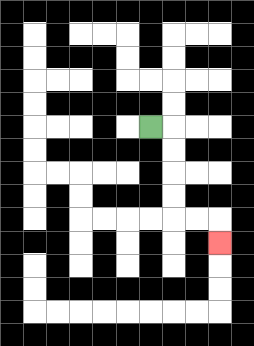{'start': '[6, 5]', 'end': '[9, 10]', 'path_directions': 'R,D,D,D,D,R,R,D', 'path_coordinates': '[[6, 5], [7, 5], [7, 6], [7, 7], [7, 8], [7, 9], [8, 9], [9, 9], [9, 10]]'}